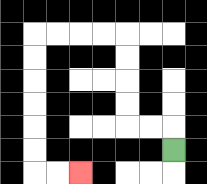{'start': '[7, 6]', 'end': '[3, 7]', 'path_directions': 'U,L,L,U,U,U,U,L,L,L,L,D,D,D,D,D,D,R,R', 'path_coordinates': '[[7, 6], [7, 5], [6, 5], [5, 5], [5, 4], [5, 3], [5, 2], [5, 1], [4, 1], [3, 1], [2, 1], [1, 1], [1, 2], [1, 3], [1, 4], [1, 5], [1, 6], [1, 7], [2, 7], [3, 7]]'}